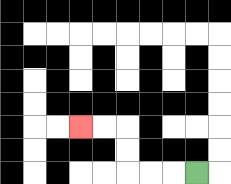{'start': '[8, 7]', 'end': '[3, 5]', 'path_directions': 'L,L,L,U,U,L,L', 'path_coordinates': '[[8, 7], [7, 7], [6, 7], [5, 7], [5, 6], [5, 5], [4, 5], [3, 5]]'}